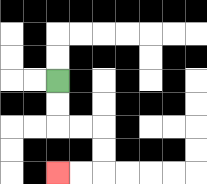{'start': '[2, 3]', 'end': '[2, 7]', 'path_directions': 'D,D,R,R,D,D,L,L', 'path_coordinates': '[[2, 3], [2, 4], [2, 5], [3, 5], [4, 5], [4, 6], [4, 7], [3, 7], [2, 7]]'}